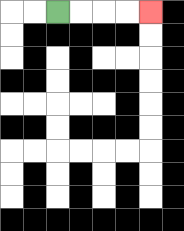{'start': '[2, 0]', 'end': '[6, 0]', 'path_directions': 'R,R,R,R', 'path_coordinates': '[[2, 0], [3, 0], [4, 0], [5, 0], [6, 0]]'}